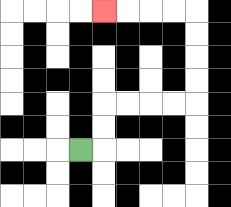{'start': '[3, 6]', 'end': '[4, 0]', 'path_directions': 'R,U,U,R,R,R,R,U,U,U,U,L,L,L,L', 'path_coordinates': '[[3, 6], [4, 6], [4, 5], [4, 4], [5, 4], [6, 4], [7, 4], [8, 4], [8, 3], [8, 2], [8, 1], [8, 0], [7, 0], [6, 0], [5, 0], [4, 0]]'}